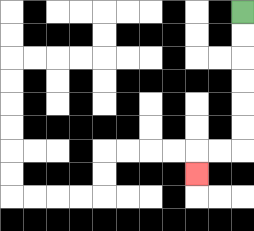{'start': '[10, 0]', 'end': '[8, 7]', 'path_directions': 'D,D,D,D,D,D,L,L,D', 'path_coordinates': '[[10, 0], [10, 1], [10, 2], [10, 3], [10, 4], [10, 5], [10, 6], [9, 6], [8, 6], [8, 7]]'}